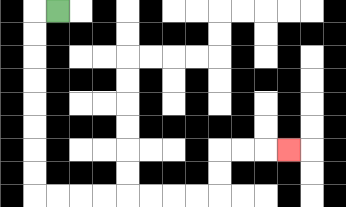{'start': '[2, 0]', 'end': '[12, 6]', 'path_directions': 'L,D,D,D,D,D,D,D,D,R,R,R,R,R,R,R,R,U,U,R,R,R', 'path_coordinates': '[[2, 0], [1, 0], [1, 1], [1, 2], [1, 3], [1, 4], [1, 5], [1, 6], [1, 7], [1, 8], [2, 8], [3, 8], [4, 8], [5, 8], [6, 8], [7, 8], [8, 8], [9, 8], [9, 7], [9, 6], [10, 6], [11, 6], [12, 6]]'}